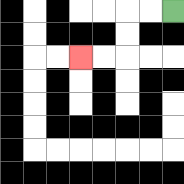{'start': '[7, 0]', 'end': '[3, 2]', 'path_directions': 'L,L,D,D,L,L', 'path_coordinates': '[[7, 0], [6, 0], [5, 0], [5, 1], [5, 2], [4, 2], [3, 2]]'}